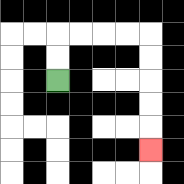{'start': '[2, 3]', 'end': '[6, 6]', 'path_directions': 'U,U,R,R,R,R,D,D,D,D,D', 'path_coordinates': '[[2, 3], [2, 2], [2, 1], [3, 1], [4, 1], [5, 1], [6, 1], [6, 2], [6, 3], [6, 4], [6, 5], [6, 6]]'}